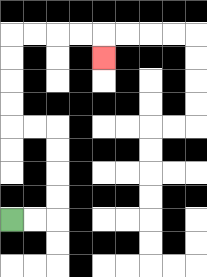{'start': '[0, 9]', 'end': '[4, 2]', 'path_directions': 'R,R,U,U,U,U,L,L,U,U,U,U,R,R,R,R,D', 'path_coordinates': '[[0, 9], [1, 9], [2, 9], [2, 8], [2, 7], [2, 6], [2, 5], [1, 5], [0, 5], [0, 4], [0, 3], [0, 2], [0, 1], [1, 1], [2, 1], [3, 1], [4, 1], [4, 2]]'}